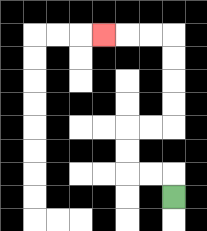{'start': '[7, 8]', 'end': '[4, 1]', 'path_directions': 'U,L,L,U,U,R,R,U,U,U,U,L,L,L', 'path_coordinates': '[[7, 8], [7, 7], [6, 7], [5, 7], [5, 6], [5, 5], [6, 5], [7, 5], [7, 4], [7, 3], [7, 2], [7, 1], [6, 1], [5, 1], [4, 1]]'}